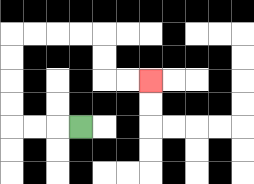{'start': '[3, 5]', 'end': '[6, 3]', 'path_directions': 'L,L,L,U,U,U,U,R,R,R,R,D,D,R,R', 'path_coordinates': '[[3, 5], [2, 5], [1, 5], [0, 5], [0, 4], [0, 3], [0, 2], [0, 1], [1, 1], [2, 1], [3, 1], [4, 1], [4, 2], [4, 3], [5, 3], [6, 3]]'}